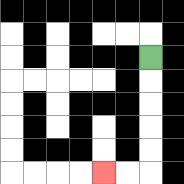{'start': '[6, 2]', 'end': '[4, 7]', 'path_directions': 'D,D,D,D,D,L,L', 'path_coordinates': '[[6, 2], [6, 3], [6, 4], [6, 5], [6, 6], [6, 7], [5, 7], [4, 7]]'}